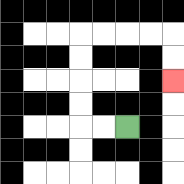{'start': '[5, 5]', 'end': '[7, 3]', 'path_directions': 'L,L,U,U,U,U,R,R,R,R,D,D', 'path_coordinates': '[[5, 5], [4, 5], [3, 5], [3, 4], [3, 3], [3, 2], [3, 1], [4, 1], [5, 1], [6, 1], [7, 1], [7, 2], [7, 3]]'}